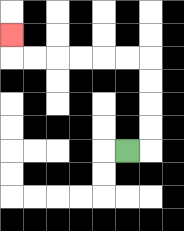{'start': '[5, 6]', 'end': '[0, 1]', 'path_directions': 'R,U,U,U,U,L,L,L,L,L,L,U', 'path_coordinates': '[[5, 6], [6, 6], [6, 5], [6, 4], [6, 3], [6, 2], [5, 2], [4, 2], [3, 2], [2, 2], [1, 2], [0, 2], [0, 1]]'}